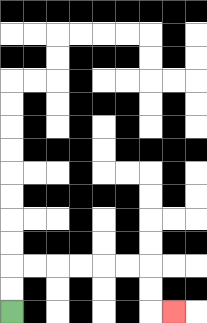{'start': '[0, 13]', 'end': '[7, 13]', 'path_directions': 'U,U,R,R,R,R,R,R,D,D,R', 'path_coordinates': '[[0, 13], [0, 12], [0, 11], [1, 11], [2, 11], [3, 11], [4, 11], [5, 11], [6, 11], [6, 12], [6, 13], [7, 13]]'}